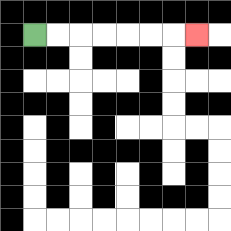{'start': '[1, 1]', 'end': '[8, 1]', 'path_directions': 'R,R,R,R,R,R,R', 'path_coordinates': '[[1, 1], [2, 1], [3, 1], [4, 1], [5, 1], [6, 1], [7, 1], [8, 1]]'}